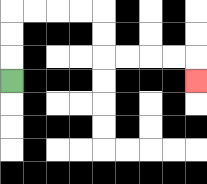{'start': '[0, 3]', 'end': '[8, 3]', 'path_directions': 'U,U,U,R,R,R,R,D,D,R,R,R,R,D', 'path_coordinates': '[[0, 3], [0, 2], [0, 1], [0, 0], [1, 0], [2, 0], [3, 0], [4, 0], [4, 1], [4, 2], [5, 2], [6, 2], [7, 2], [8, 2], [8, 3]]'}